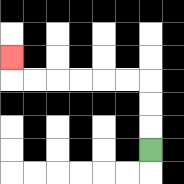{'start': '[6, 6]', 'end': '[0, 2]', 'path_directions': 'U,U,U,L,L,L,L,L,L,U', 'path_coordinates': '[[6, 6], [6, 5], [6, 4], [6, 3], [5, 3], [4, 3], [3, 3], [2, 3], [1, 3], [0, 3], [0, 2]]'}